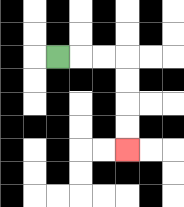{'start': '[2, 2]', 'end': '[5, 6]', 'path_directions': 'R,R,R,D,D,D,D', 'path_coordinates': '[[2, 2], [3, 2], [4, 2], [5, 2], [5, 3], [5, 4], [5, 5], [5, 6]]'}